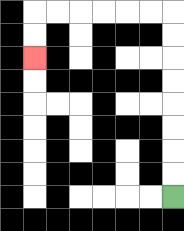{'start': '[7, 8]', 'end': '[1, 2]', 'path_directions': 'U,U,U,U,U,U,U,U,L,L,L,L,L,L,D,D', 'path_coordinates': '[[7, 8], [7, 7], [7, 6], [7, 5], [7, 4], [7, 3], [7, 2], [7, 1], [7, 0], [6, 0], [5, 0], [4, 0], [3, 0], [2, 0], [1, 0], [1, 1], [1, 2]]'}